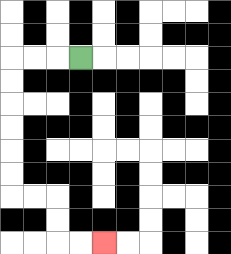{'start': '[3, 2]', 'end': '[4, 10]', 'path_directions': 'L,L,L,D,D,D,D,D,D,R,R,D,D,R,R', 'path_coordinates': '[[3, 2], [2, 2], [1, 2], [0, 2], [0, 3], [0, 4], [0, 5], [0, 6], [0, 7], [0, 8], [1, 8], [2, 8], [2, 9], [2, 10], [3, 10], [4, 10]]'}